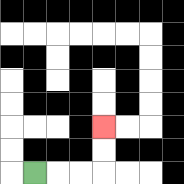{'start': '[1, 7]', 'end': '[4, 5]', 'path_directions': 'R,R,R,U,U', 'path_coordinates': '[[1, 7], [2, 7], [3, 7], [4, 7], [4, 6], [4, 5]]'}